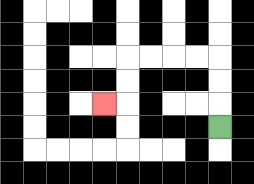{'start': '[9, 5]', 'end': '[4, 4]', 'path_directions': 'U,U,U,L,L,L,L,D,D,L', 'path_coordinates': '[[9, 5], [9, 4], [9, 3], [9, 2], [8, 2], [7, 2], [6, 2], [5, 2], [5, 3], [5, 4], [4, 4]]'}